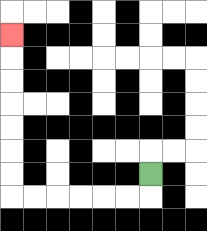{'start': '[6, 7]', 'end': '[0, 1]', 'path_directions': 'D,L,L,L,L,L,L,U,U,U,U,U,U,U', 'path_coordinates': '[[6, 7], [6, 8], [5, 8], [4, 8], [3, 8], [2, 8], [1, 8], [0, 8], [0, 7], [0, 6], [0, 5], [0, 4], [0, 3], [0, 2], [0, 1]]'}